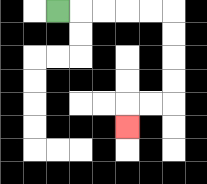{'start': '[2, 0]', 'end': '[5, 5]', 'path_directions': 'R,R,R,R,R,D,D,D,D,L,L,D', 'path_coordinates': '[[2, 0], [3, 0], [4, 0], [5, 0], [6, 0], [7, 0], [7, 1], [7, 2], [7, 3], [7, 4], [6, 4], [5, 4], [5, 5]]'}